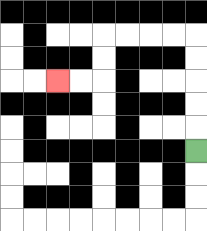{'start': '[8, 6]', 'end': '[2, 3]', 'path_directions': 'U,U,U,U,U,L,L,L,L,D,D,L,L', 'path_coordinates': '[[8, 6], [8, 5], [8, 4], [8, 3], [8, 2], [8, 1], [7, 1], [6, 1], [5, 1], [4, 1], [4, 2], [4, 3], [3, 3], [2, 3]]'}